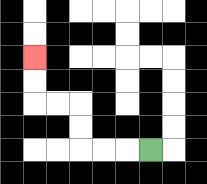{'start': '[6, 6]', 'end': '[1, 2]', 'path_directions': 'L,L,L,U,U,L,L,U,U', 'path_coordinates': '[[6, 6], [5, 6], [4, 6], [3, 6], [3, 5], [3, 4], [2, 4], [1, 4], [1, 3], [1, 2]]'}